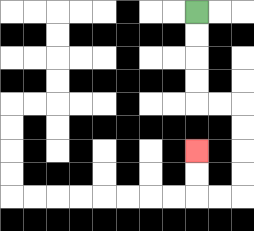{'start': '[8, 0]', 'end': '[8, 6]', 'path_directions': 'D,D,D,D,R,R,D,D,D,D,L,L,U,U', 'path_coordinates': '[[8, 0], [8, 1], [8, 2], [8, 3], [8, 4], [9, 4], [10, 4], [10, 5], [10, 6], [10, 7], [10, 8], [9, 8], [8, 8], [8, 7], [8, 6]]'}